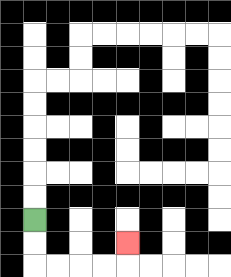{'start': '[1, 9]', 'end': '[5, 10]', 'path_directions': 'D,D,R,R,R,R,U', 'path_coordinates': '[[1, 9], [1, 10], [1, 11], [2, 11], [3, 11], [4, 11], [5, 11], [5, 10]]'}